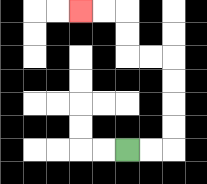{'start': '[5, 6]', 'end': '[3, 0]', 'path_directions': 'R,R,U,U,U,U,L,L,U,U,L,L', 'path_coordinates': '[[5, 6], [6, 6], [7, 6], [7, 5], [7, 4], [7, 3], [7, 2], [6, 2], [5, 2], [5, 1], [5, 0], [4, 0], [3, 0]]'}